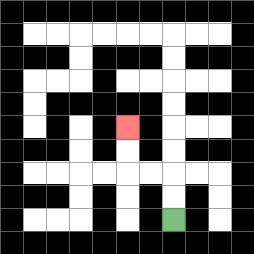{'start': '[7, 9]', 'end': '[5, 5]', 'path_directions': 'U,U,L,L,U,U', 'path_coordinates': '[[7, 9], [7, 8], [7, 7], [6, 7], [5, 7], [5, 6], [5, 5]]'}